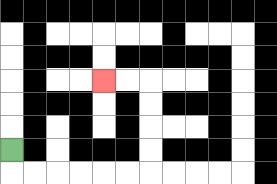{'start': '[0, 6]', 'end': '[4, 3]', 'path_directions': 'D,R,R,R,R,R,R,U,U,U,U,L,L', 'path_coordinates': '[[0, 6], [0, 7], [1, 7], [2, 7], [3, 7], [4, 7], [5, 7], [6, 7], [6, 6], [6, 5], [6, 4], [6, 3], [5, 3], [4, 3]]'}